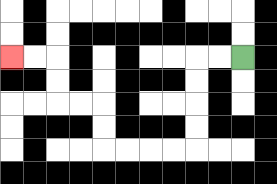{'start': '[10, 2]', 'end': '[0, 2]', 'path_directions': 'L,L,D,D,D,D,L,L,L,L,U,U,L,L,U,U,L,L', 'path_coordinates': '[[10, 2], [9, 2], [8, 2], [8, 3], [8, 4], [8, 5], [8, 6], [7, 6], [6, 6], [5, 6], [4, 6], [4, 5], [4, 4], [3, 4], [2, 4], [2, 3], [2, 2], [1, 2], [0, 2]]'}